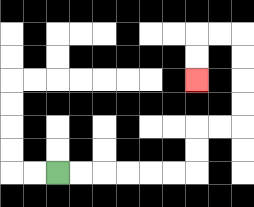{'start': '[2, 7]', 'end': '[8, 3]', 'path_directions': 'R,R,R,R,R,R,U,U,R,R,U,U,U,U,L,L,D,D', 'path_coordinates': '[[2, 7], [3, 7], [4, 7], [5, 7], [6, 7], [7, 7], [8, 7], [8, 6], [8, 5], [9, 5], [10, 5], [10, 4], [10, 3], [10, 2], [10, 1], [9, 1], [8, 1], [8, 2], [8, 3]]'}